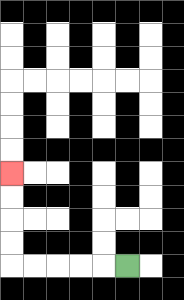{'start': '[5, 11]', 'end': '[0, 7]', 'path_directions': 'L,L,L,L,L,U,U,U,U', 'path_coordinates': '[[5, 11], [4, 11], [3, 11], [2, 11], [1, 11], [0, 11], [0, 10], [0, 9], [0, 8], [0, 7]]'}